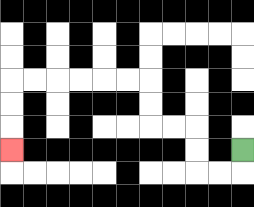{'start': '[10, 6]', 'end': '[0, 6]', 'path_directions': 'D,L,L,U,U,L,L,U,U,L,L,L,L,L,L,D,D,D', 'path_coordinates': '[[10, 6], [10, 7], [9, 7], [8, 7], [8, 6], [8, 5], [7, 5], [6, 5], [6, 4], [6, 3], [5, 3], [4, 3], [3, 3], [2, 3], [1, 3], [0, 3], [0, 4], [0, 5], [0, 6]]'}